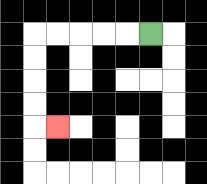{'start': '[6, 1]', 'end': '[2, 5]', 'path_directions': 'L,L,L,L,L,D,D,D,D,R', 'path_coordinates': '[[6, 1], [5, 1], [4, 1], [3, 1], [2, 1], [1, 1], [1, 2], [1, 3], [1, 4], [1, 5], [2, 5]]'}